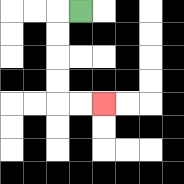{'start': '[3, 0]', 'end': '[4, 4]', 'path_directions': 'L,D,D,D,D,R,R', 'path_coordinates': '[[3, 0], [2, 0], [2, 1], [2, 2], [2, 3], [2, 4], [3, 4], [4, 4]]'}